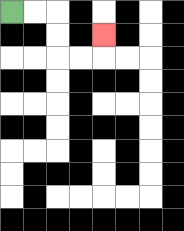{'start': '[0, 0]', 'end': '[4, 1]', 'path_directions': 'R,R,D,D,R,R,U', 'path_coordinates': '[[0, 0], [1, 0], [2, 0], [2, 1], [2, 2], [3, 2], [4, 2], [4, 1]]'}